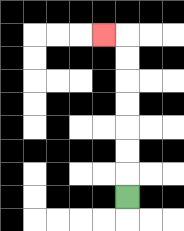{'start': '[5, 8]', 'end': '[4, 1]', 'path_directions': 'U,U,U,U,U,U,U,L', 'path_coordinates': '[[5, 8], [5, 7], [5, 6], [5, 5], [5, 4], [5, 3], [5, 2], [5, 1], [4, 1]]'}